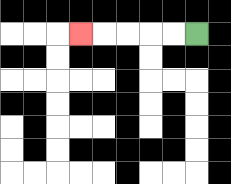{'start': '[8, 1]', 'end': '[3, 1]', 'path_directions': 'L,L,L,L,L', 'path_coordinates': '[[8, 1], [7, 1], [6, 1], [5, 1], [4, 1], [3, 1]]'}